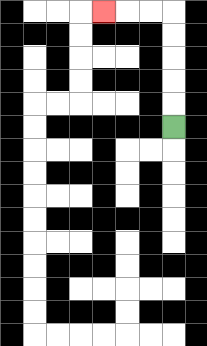{'start': '[7, 5]', 'end': '[4, 0]', 'path_directions': 'U,U,U,U,U,L,L,L', 'path_coordinates': '[[7, 5], [7, 4], [7, 3], [7, 2], [7, 1], [7, 0], [6, 0], [5, 0], [4, 0]]'}